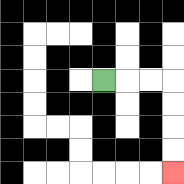{'start': '[4, 3]', 'end': '[7, 7]', 'path_directions': 'R,R,R,D,D,D,D', 'path_coordinates': '[[4, 3], [5, 3], [6, 3], [7, 3], [7, 4], [7, 5], [7, 6], [7, 7]]'}